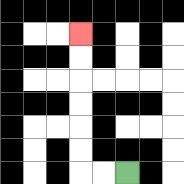{'start': '[5, 7]', 'end': '[3, 1]', 'path_directions': 'L,L,U,U,U,U,U,U', 'path_coordinates': '[[5, 7], [4, 7], [3, 7], [3, 6], [3, 5], [3, 4], [3, 3], [3, 2], [3, 1]]'}